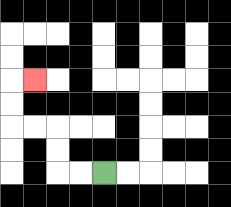{'start': '[4, 7]', 'end': '[1, 3]', 'path_directions': 'L,L,U,U,L,L,U,U,R', 'path_coordinates': '[[4, 7], [3, 7], [2, 7], [2, 6], [2, 5], [1, 5], [0, 5], [0, 4], [0, 3], [1, 3]]'}